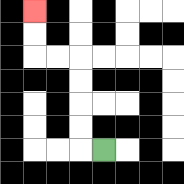{'start': '[4, 6]', 'end': '[1, 0]', 'path_directions': 'L,U,U,U,U,L,L,U,U', 'path_coordinates': '[[4, 6], [3, 6], [3, 5], [3, 4], [3, 3], [3, 2], [2, 2], [1, 2], [1, 1], [1, 0]]'}